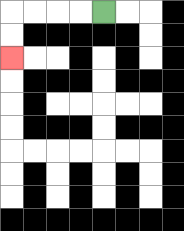{'start': '[4, 0]', 'end': '[0, 2]', 'path_directions': 'L,L,L,L,D,D', 'path_coordinates': '[[4, 0], [3, 0], [2, 0], [1, 0], [0, 0], [0, 1], [0, 2]]'}